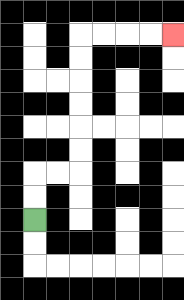{'start': '[1, 9]', 'end': '[7, 1]', 'path_directions': 'U,U,R,R,U,U,U,U,U,U,R,R,R,R', 'path_coordinates': '[[1, 9], [1, 8], [1, 7], [2, 7], [3, 7], [3, 6], [3, 5], [3, 4], [3, 3], [3, 2], [3, 1], [4, 1], [5, 1], [6, 1], [7, 1]]'}